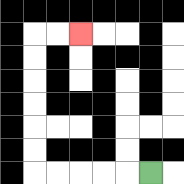{'start': '[6, 7]', 'end': '[3, 1]', 'path_directions': 'L,L,L,L,L,U,U,U,U,U,U,R,R', 'path_coordinates': '[[6, 7], [5, 7], [4, 7], [3, 7], [2, 7], [1, 7], [1, 6], [1, 5], [1, 4], [1, 3], [1, 2], [1, 1], [2, 1], [3, 1]]'}